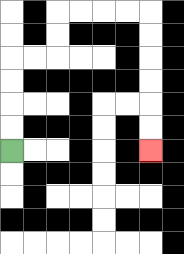{'start': '[0, 6]', 'end': '[6, 6]', 'path_directions': 'U,U,U,U,R,R,U,U,R,R,R,R,D,D,D,D,D,D', 'path_coordinates': '[[0, 6], [0, 5], [0, 4], [0, 3], [0, 2], [1, 2], [2, 2], [2, 1], [2, 0], [3, 0], [4, 0], [5, 0], [6, 0], [6, 1], [6, 2], [6, 3], [6, 4], [6, 5], [6, 6]]'}